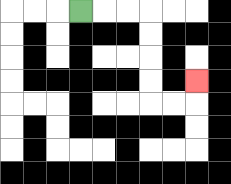{'start': '[3, 0]', 'end': '[8, 3]', 'path_directions': 'R,R,R,D,D,D,D,R,R,U', 'path_coordinates': '[[3, 0], [4, 0], [5, 0], [6, 0], [6, 1], [6, 2], [6, 3], [6, 4], [7, 4], [8, 4], [8, 3]]'}